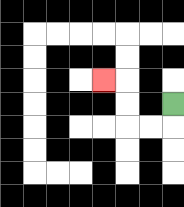{'start': '[7, 4]', 'end': '[4, 3]', 'path_directions': 'D,L,L,U,U,L', 'path_coordinates': '[[7, 4], [7, 5], [6, 5], [5, 5], [5, 4], [5, 3], [4, 3]]'}